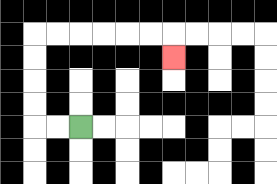{'start': '[3, 5]', 'end': '[7, 2]', 'path_directions': 'L,L,U,U,U,U,R,R,R,R,R,R,D', 'path_coordinates': '[[3, 5], [2, 5], [1, 5], [1, 4], [1, 3], [1, 2], [1, 1], [2, 1], [3, 1], [4, 1], [5, 1], [6, 1], [7, 1], [7, 2]]'}